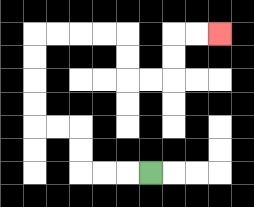{'start': '[6, 7]', 'end': '[9, 1]', 'path_directions': 'L,L,L,U,U,L,L,U,U,U,U,R,R,R,R,D,D,R,R,U,U,R,R', 'path_coordinates': '[[6, 7], [5, 7], [4, 7], [3, 7], [3, 6], [3, 5], [2, 5], [1, 5], [1, 4], [1, 3], [1, 2], [1, 1], [2, 1], [3, 1], [4, 1], [5, 1], [5, 2], [5, 3], [6, 3], [7, 3], [7, 2], [7, 1], [8, 1], [9, 1]]'}